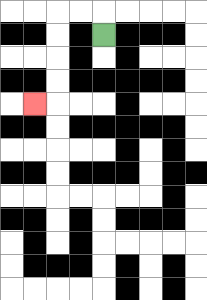{'start': '[4, 1]', 'end': '[1, 4]', 'path_directions': 'U,L,L,D,D,D,D,L', 'path_coordinates': '[[4, 1], [4, 0], [3, 0], [2, 0], [2, 1], [2, 2], [2, 3], [2, 4], [1, 4]]'}